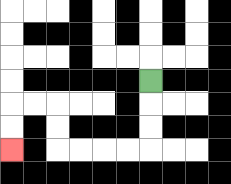{'start': '[6, 3]', 'end': '[0, 6]', 'path_directions': 'D,D,D,L,L,L,L,U,U,L,L,D,D', 'path_coordinates': '[[6, 3], [6, 4], [6, 5], [6, 6], [5, 6], [4, 6], [3, 6], [2, 6], [2, 5], [2, 4], [1, 4], [0, 4], [0, 5], [0, 6]]'}